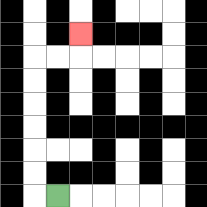{'start': '[2, 8]', 'end': '[3, 1]', 'path_directions': 'L,U,U,U,U,U,U,R,R,U', 'path_coordinates': '[[2, 8], [1, 8], [1, 7], [1, 6], [1, 5], [1, 4], [1, 3], [1, 2], [2, 2], [3, 2], [3, 1]]'}